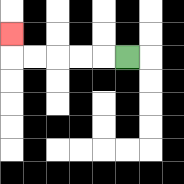{'start': '[5, 2]', 'end': '[0, 1]', 'path_directions': 'L,L,L,L,L,U', 'path_coordinates': '[[5, 2], [4, 2], [3, 2], [2, 2], [1, 2], [0, 2], [0, 1]]'}